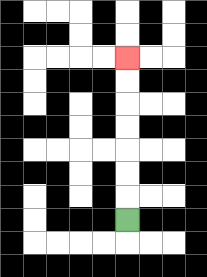{'start': '[5, 9]', 'end': '[5, 2]', 'path_directions': 'U,U,U,U,U,U,U', 'path_coordinates': '[[5, 9], [5, 8], [5, 7], [5, 6], [5, 5], [5, 4], [5, 3], [5, 2]]'}